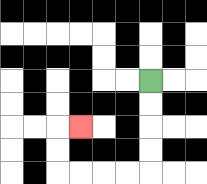{'start': '[6, 3]', 'end': '[3, 5]', 'path_directions': 'D,D,D,D,L,L,L,L,U,U,R', 'path_coordinates': '[[6, 3], [6, 4], [6, 5], [6, 6], [6, 7], [5, 7], [4, 7], [3, 7], [2, 7], [2, 6], [2, 5], [3, 5]]'}